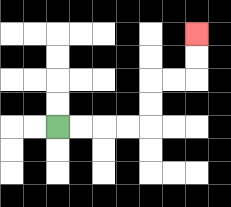{'start': '[2, 5]', 'end': '[8, 1]', 'path_directions': 'R,R,R,R,U,U,R,R,U,U', 'path_coordinates': '[[2, 5], [3, 5], [4, 5], [5, 5], [6, 5], [6, 4], [6, 3], [7, 3], [8, 3], [8, 2], [8, 1]]'}